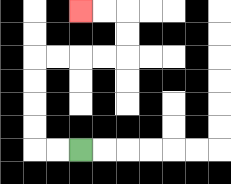{'start': '[3, 6]', 'end': '[3, 0]', 'path_directions': 'L,L,U,U,U,U,R,R,R,R,U,U,L,L', 'path_coordinates': '[[3, 6], [2, 6], [1, 6], [1, 5], [1, 4], [1, 3], [1, 2], [2, 2], [3, 2], [4, 2], [5, 2], [5, 1], [5, 0], [4, 0], [3, 0]]'}